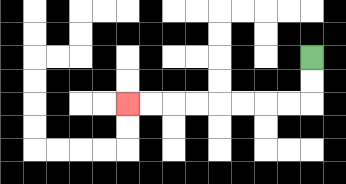{'start': '[13, 2]', 'end': '[5, 4]', 'path_directions': 'D,D,L,L,L,L,L,L,L,L', 'path_coordinates': '[[13, 2], [13, 3], [13, 4], [12, 4], [11, 4], [10, 4], [9, 4], [8, 4], [7, 4], [6, 4], [5, 4]]'}